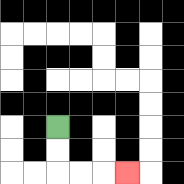{'start': '[2, 5]', 'end': '[5, 7]', 'path_directions': 'D,D,R,R,R', 'path_coordinates': '[[2, 5], [2, 6], [2, 7], [3, 7], [4, 7], [5, 7]]'}